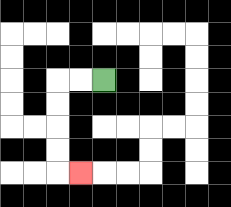{'start': '[4, 3]', 'end': '[3, 7]', 'path_directions': 'L,L,D,D,D,D,R', 'path_coordinates': '[[4, 3], [3, 3], [2, 3], [2, 4], [2, 5], [2, 6], [2, 7], [3, 7]]'}